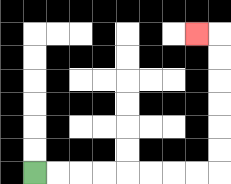{'start': '[1, 7]', 'end': '[8, 1]', 'path_directions': 'R,R,R,R,R,R,R,R,U,U,U,U,U,U,L', 'path_coordinates': '[[1, 7], [2, 7], [3, 7], [4, 7], [5, 7], [6, 7], [7, 7], [8, 7], [9, 7], [9, 6], [9, 5], [9, 4], [9, 3], [9, 2], [9, 1], [8, 1]]'}